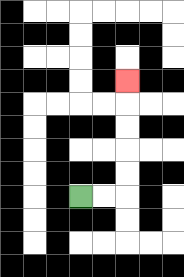{'start': '[3, 8]', 'end': '[5, 3]', 'path_directions': 'R,R,U,U,U,U,U', 'path_coordinates': '[[3, 8], [4, 8], [5, 8], [5, 7], [5, 6], [5, 5], [5, 4], [5, 3]]'}